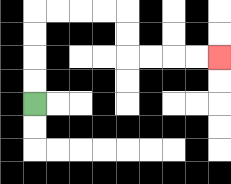{'start': '[1, 4]', 'end': '[9, 2]', 'path_directions': 'U,U,U,U,R,R,R,R,D,D,R,R,R,R', 'path_coordinates': '[[1, 4], [1, 3], [1, 2], [1, 1], [1, 0], [2, 0], [3, 0], [4, 0], [5, 0], [5, 1], [5, 2], [6, 2], [7, 2], [8, 2], [9, 2]]'}